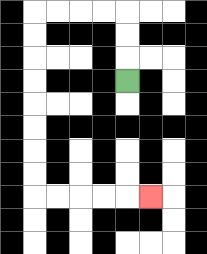{'start': '[5, 3]', 'end': '[6, 8]', 'path_directions': 'U,U,U,L,L,L,L,D,D,D,D,D,D,D,D,R,R,R,R,R', 'path_coordinates': '[[5, 3], [5, 2], [5, 1], [5, 0], [4, 0], [3, 0], [2, 0], [1, 0], [1, 1], [1, 2], [1, 3], [1, 4], [1, 5], [1, 6], [1, 7], [1, 8], [2, 8], [3, 8], [4, 8], [5, 8], [6, 8]]'}